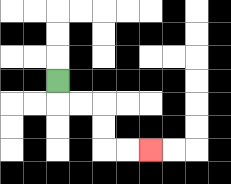{'start': '[2, 3]', 'end': '[6, 6]', 'path_directions': 'D,R,R,D,D,R,R', 'path_coordinates': '[[2, 3], [2, 4], [3, 4], [4, 4], [4, 5], [4, 6], [5, 6], [6, 6]]'}